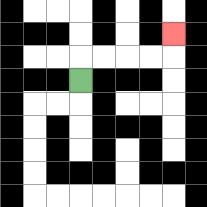{'start': '[3, 3]', 'end': '[7, 1]', 'path_directions': 'U,R,R,R,R,U', 'path_coordinates': '[[3, 3], [3, 2], [4, 2], [5, 2], [6, 2], [7, 2], [7, 1]]'}